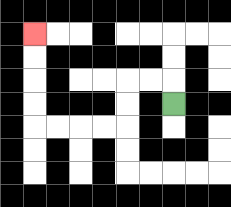{'start': '[7, 4]', 'end': '[1, 1]', 'path_directions': 'U,L,L,D,D,L,L,L,L,U,U,U,U', 'path_coordinates': '[[7, 4], [7, 3], [6, 3], [5, 3], [5, 4], [5, 5], [4, 5], [3, 5], [2, 5], [1, 5], [1, 4], [1, 3], [1, 2], [1, 1]]'}